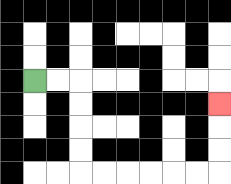{'start': '[1, 3]', 'end': '[9, 4]', 'path_directions': 'R,R,D,D,D,D,R,R,R,R,R,R,U,U,U', 'path_coordinates': '[[1, 3], [2, 3], [3, 3], [3, 4], [3, 5], [3, 6], [3, 7], [4, 7], [5, 7], [6, 7], [7, 7], [8, 7], [9, 7], [9, 6], [9, 5], [9, 4]]'}